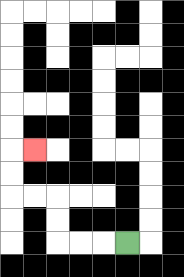{'start': '[5, 10]', 'end': '[1, 6]', 'path_directions': 'L,L,L,U,U,L,L,U,U,R', 'path_coordinates': '[[5, 10], [4, 10], [3, 10], [2, 10], [2, 9], [2, 8], [1, 8], [0, 8], [0, 7], [0, 6], [1, 6]]'}